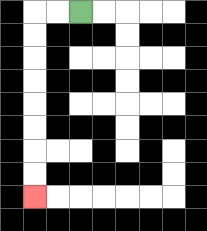{'start': '[3, 0]', 'end': '[1, 8]', 'path_directions': 'L,L,D,D,D,D,D,D,D,D', 'path_coordinates': '[[3, 0], [2, 0], [1, 0], [1, 1], [1, 2], [1, 3], [1, 4], [1, 5], [1, 6], [1, 7], [1, 8]]'}